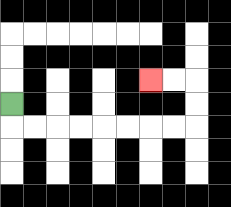{'start': '[0, 4]', 'end': '[6, 3]', 'path_directions': 'D,R,R,R,R,R,R,R,R,U,U,L,L', 'path_coordinates': '[[0, 4], [0, 5], [1, 5], [2, 5], [3, 5], [4, 5], [5, 5], [6, 5], [7, 5], [8, 5], [8, 4], [8, 3], [7, 3], [6, 3]]'}